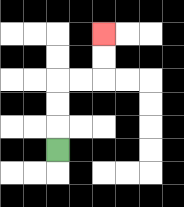{'start': '[2, 6]', 'end': '[4, 1]', 'path_directions': 'U,U,U,R,R,U,U', 'path_coordinates': '[[2, 6], [2, 5], [2, 4], [2, 3], [3, 3], [4, 3], [4, 2], [4, 1]]'}